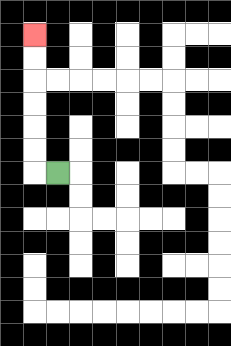{'start': '[2, 7]', 'end': '[1, 1]', 'path_directions': 'L,U,U,U,U,U,U', 'path_coordinates': '[[2, 7], [1, 7], [1, 6], [1, 5], [1, 4], [1, 3], [1, 2], [1, 1]]'}